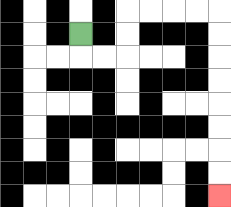{'start': '[3, 1]', 'end': '[9, 8]', 'path_directions': 'D,R,R,U,U,R,R,R,R,D,D,D,D,D,D,D,D', 'path_coordinates': '[[3, 1], [3, 2], [4, 2], [5, 2], [5, 1], [5, 0], [6, 0], [7, 0], [8, 0], [9, 0], [9, 1], [9, 2], [9, 3], [9, 4], [9, 5], [9, 6], [9, 7], [9, 8]]'}